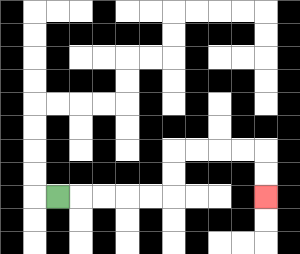{'start': '[2, 8]', 'end': '[11, 8]', 'path_directions': 'R,R,R,R,R,U,U,R,R,R,R,D,D', 'path_coordinates': '[[2, 8], [3, 8], [4, 8], [5, 8], [6, 8], [7, 8], [7, 7], [7, 6], [8, 6], [9, 6], [10, 6], [11, 6], [11, 7], [11, 8]]'}